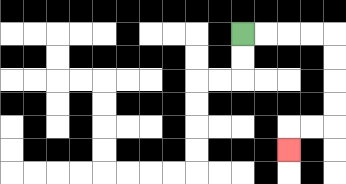{'start': '[10, 1]', 'end': '[12, 6]', 'path_directions': 'R,R,R,R,D,D,D,D,L,L,D', 'path_coordinates': '[[10, 1], [11, 1], [12, 1], [13, 1], [14, 1], [14, 2], [14, 3], [14, 4], [14, 5], [13, 5], [12, 5], [12, 6]]'}